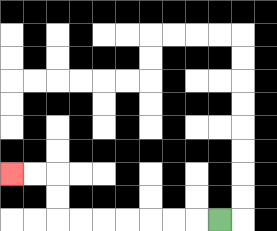{'start': '[9, 9]', 'end': '[0, 7]', 'path_directions': 'L,L,L,L,L,L,L,U,U,L,L', 'path_coordinates': '[[9, 9], [8, 9], [7, 9], [6, 9], [5, 9], [4, 9], [3, 9], [2, 9], [2, 8], [2, 7], [1, 7], [0, 7]]'}